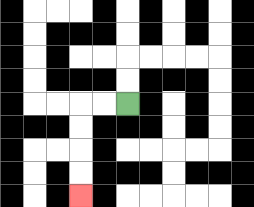{'start': '[5, 4]', 'end': '[3, 8]', 'path_directions': 'L,L,D,D,D,D', 'path_coordinates': '[[5, 4], [4, 4], [3, 4], [3, 5], [3, 6], [3, 7], [3, 8]]'}